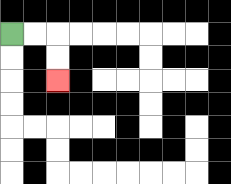{'start': '[0, 1]', 'end': '[2, 3]', 'path_directions': 'R,R,D,D', 'path_coordinates': '[[0, 1], [1, 1], [2, 1], [2, 2], [2, 3]]'}